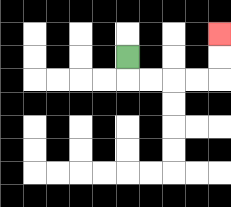{'start': '[5, 2]', 'end': '[9, 1]', 'path_directions': 'D,R,R,R,R,U,U', 'path_coordinates': '[[5, 2], [5, 3], [6, 3], [7, 3], [8, 3], [9, 3], [9, 2], [9, 1]]'}